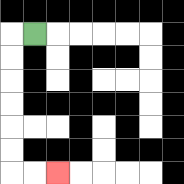{'start': '[1, 1]', 'end': '[2, 7]', 'path_directions': 'L,D,D,D,D,D,D,R,R', 'path_coordinates': '[[1, 1], [0, 1], [0, 2], [0, 3], [0, 4], [0, 5], [0, 6], [0, 7], [1, 7], [2, 7]]'}